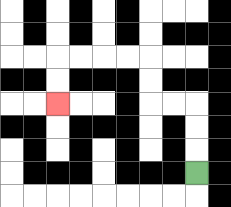{'start': '[8, 7]', 'end': '[2, 4]', 'path_directions': 'U,U,U,L,L,U,U,L,L,L,L,D,D', 'path_coordinates': '[[8, 7], [8, 6], [8, 5], [8, 4], [7, 4], [6, 4], [6, 3], [6, 2], [5, 2], [4, 2], [3, 2], [2, 2], [2, 3], [2, 4]]'}